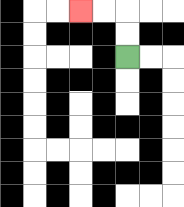{'start': '[5, 2]', 'end': '[3, 0]', 'path_directions': 'U,U,L,L', 'path_coordinates': '[[5, 2], [5, 1], [5, 0], [4, 0], [3, 0]]'}